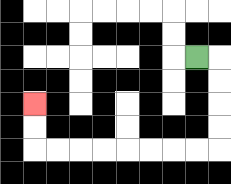{'start': '[8, 2]', 'end': '[1, 4]', 'path_directions': 'R,D,D,D,D,L,L,L,L,L,L,L,L,U,U', 'path_coordinates': '[[8, 2], [9, 2], [9, 3], [9, 4], [9, 5], [9, 6], [8, 6], [7, 6], [6, 6], [5, 6], [4, 6], [3, 6], [2, 6], [1, 6], [1, 5], [1, 4]]'}